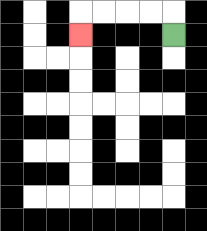{'start': '[7, 1]', 'end': '[3, 1]', 'path_directions': 'U,L,L,L,L,D', 'path_coordinates': '[[7, 1], [7, 0], [6, 0], [5, 0], [4, 0], [3, 0], [3, 1]]'}